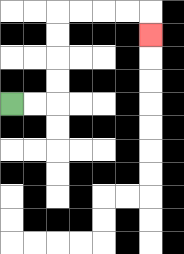{'start': '[0, 4]', 'end': '[6, 1]', 'path_directions': 'R,R,U,U,U,U,R,R,R,R,D', 'path_coordinates': '[[0, 4], [1, 4], [2, 4], [2, 3], [2, 2], [2, 1], [2, 0], [3, 0], [4, 0], [5, 0], [6, 0], [6, 1]]'}